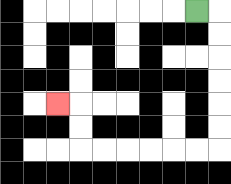{'start': '[8, 0]', 'end': '[2, 4]', 'path_directions': 'R,D,D,D,D,D,D,L,L,L,L,L,L,U,U,L', 'path_coordinates': '[[8, 0], [9, 0], [9, 1], [9, 2], [9, 3], [9, 4], [9, 5], [9, 6], [8, 6], [7, 6], [6, 6], [5, 6], [4, 6], [3, 6], [3, 5], [3, 4], [2, 4]]'}